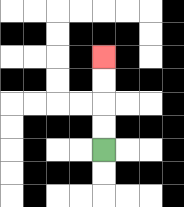{'start': '[4, 6]', 'end': '[4, 2]', 'path_directions': 'U,U,U,U', 'path_coordinates': '[[4, 6], [4, 5], [4, 4], [4, 3], [4, 2]]'}